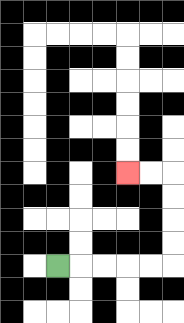{'start': '[2, 11]', 'end': '[5, 7]', 'path_directions': 'R,R,R,R,R,U,U,U,U,L,L', 'path_coordinates': '[[2, 11], [3, 11], [4, 11], [5, 11], [6, 11], [7, 11], [7, 10], [7, 9], [7, 8], [7, 7], [6, 7], [5, 7]]'}